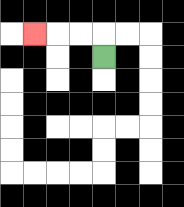{'start': '[4, 2]', 'end': '[1, 1]', 'path_directions': 'U,L,L,L', 'path_coordinates': '[[4, 2], [4, 1], [3, 1], [2, 1], [1, 1]]'}